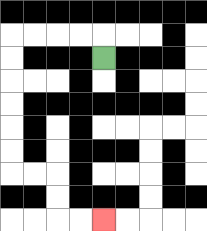{'start': '[4, 2]', 'end': '[4, 9]', 'path_directions': 'U,L,L,L,L,D,D,D,D,D,D,R,R,D,D,R,R', 'path_coordinates': '[[4, 2], [4, 1], [3, 1], [2, 1], [1, 1], [0, 1], [0, 2], [0, 3], [0, 4], [0, 5], [0, 6], [0, 7], [1, 7], [2, 7], [2, 8], [2, 9], [3, 9], [4, 9]]'}